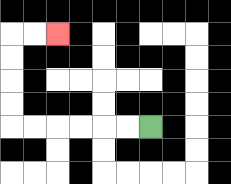{'start': '[6, 5]', 'end': '[2, 1]', 'path_directions': 'L,L,L,L,L,L,U,U,U,U,R,R', 'path_coordinates': '[[6, 5], [5, 5], [4, 5], [3, 5], [2, 5], [1, 5], [0, 5], [0, 4], [0, 3], [0, 2], [0, 1], [1, 1], [2, 1]]'}